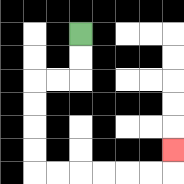{'start': '[3, 1]', 'end': '[7, 6]', 'path_directions': 'D,D,L,L,D,D,D,D,R,R,R,R,R,R,U', 'path_coordinates': '[[3, 1], [3, 2], [3, 3], [2, 3], [1, 3], [1, 4], [1, 5], [1, 6], [1, 7], [2, 7], [3, 7], [4, 7], [5, 7], [6, 7], [7, 7], [7, 6]]'}